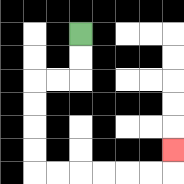{'start': '[3, 1]', 'end': '[7, 6]', 'path_directions': 'D,D,L,L,D,D,D,D,R,R,R,R,R,R,U', 'path_coordinates': '[[3, 1], [3, 2], [3, 3], [2, 3], [1, 3], [1, 4], [1, 5], [1, 6], [1, 7], [2, 7], [3, 7], [4, 7], [5, 7], [6, 7], [7, 7], [7, 6]]'}